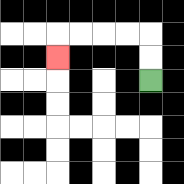{'start': '[6, 3]', 'end': '[2, 2]', 'path_directions': 'U,U,L,L,L,L,D', 'path_coordinates': '[[6, 3], [6, 2], [6, 1], [5, 1], [4, 1], [3, 1], [2, 1], [2, 2]]'}